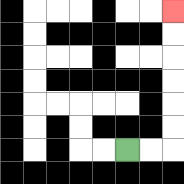{'start': '[5, 6]', 'end': '[7, 0]', 'path_directions': 'R,R,U,U,U,U,U,U', 'path_coordinates': '[[5, 6], [6, 6], [7, 6], [7, 5], [7, 4], [7, 3], [7, 2], [7, 1], [7, 0]]'}